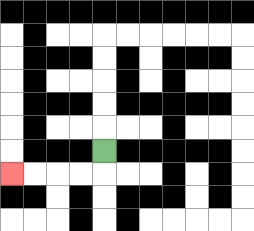{'start': '[4, 6]', 'end': '[0, 7]', 'path_directions': 'D,L,L,L,L', 'path_coordinates': '[[4, 6], [4, 7], [3, 7], [2, 7], [1, 7], [0, 7]]'}